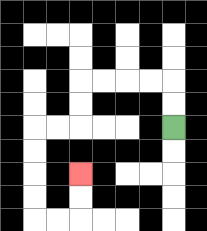{'start': '[7, 5]', 'end': '[3, 7]', 'path_directions': 'U,U,L,L,L,L,D,D,L,L,D,D,D,D,R,R,U,U', 'path_coordinates': '[[7, 5], [7, 4], [7, 3], [6, 3], [5, 3], [4, 3], [3, 3], [3, 4], [3, 5], [2, 5], [1, 5], [1, 6], [1, 7], [1, 8], [1, 9], [2, 9], [3, 9], [3, 8], [3, 7]]'}